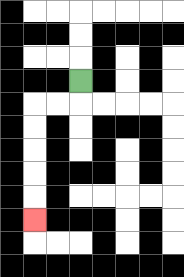{'start': '[3, 3]', 'end': '[1, 9]', 'path_directions': 'D,L,L,D,D,D,D,D', 'path_coordinates': '[[3, 3], [3, 4], [2, 4], [1, 4], [1, 5], [1, 6], [1, 7], [1, 8], [1, 9]]'}